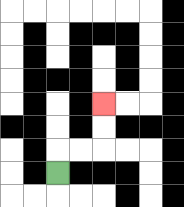{'start': '[2, 7]', 'end': '[4, 4]', 'path_directions': 'U,R,R,U,U', 'path_coordinates': '[[2, 7], [2, 6], [3, 6], [4, 6], [4, 5], [4, 4]]'}